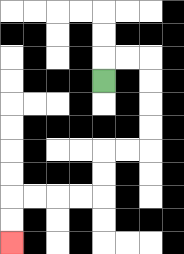{'start': '[4, 3]', 'end': '[0, 10]', 'path_directions': 'U,R,R,D,D,D,D,L,L,D,D,L,L,L,L,D,D', 'path_coordinates': '[[4, 3], [4, 2], [5, 2], [6, 2], [6, 3], [6, 4], [6, 5], [6, 6], [5, 6], [4, 6], [4, 7], [4, 8], [3, 8], [2, 8], [1, 8], [0, 8], [0, 9], [0, 10]]'}